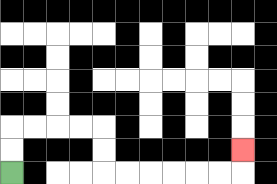{'start': '[0, 7]', 'end': '[10, 6]', 'path_directions': 'U,U,R,R,R,R,D,D,R,R,R,R,R,R,U', 'path_coordinates': '[[0, 7], [0, 6], [0, 5], [1, 5], [2, 5], [3, 5], [4, 5], [4, 6], [4, 7], [5, 7], [6, 7], [7, 7], [8, 7], [9, 7], [10, 7], [10, 6]]'}